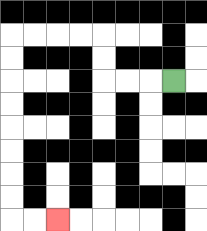{'start': '[7, 3]', 'end': '[2, 9]', 'path_directions': 'L,L,L,U,U,L,L,L,L,D,D,D,D,D,D,D,D,R,R', 'path_coordinates': '[[7, 3], [6, 3], [5, 3], [4, 3], [4, 2], [4, 1], [3, 1], [2, 1], [1, 1], [0, 1], [0, 2], [0, 3], [0, 4], [0, 5], [0, 6], [0, 7], [0, 8], [0, 9], [1, 9], [2, 9]]'}